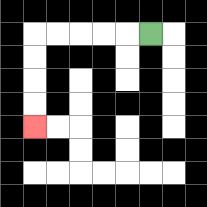{'start': '[6, 1]', 'end': '[1, 5]', 'path_directions': 'L,L,L,L,L,D,D,D,D', 'path_coordinates': '[[6, 1], [5, 1], [4, 1], [3, 1], [2, 1], [1, 1], [1, 2], [1, 3], [1, 4], [1, 5]]'}